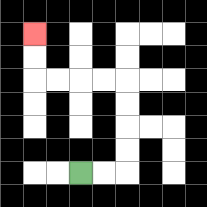{'start': '[3, 7]', 'end': '[1, 1]', 'path_directions': 'R,R,U,U,U,U,L,L,L,L,U,U', 'path_coordinates': '[[3, 7], [4, 7], [5, 7], [5, 6], [5, 5], [5, 4], [5, 3], [4, 3], [3, 3], [2, 3], [1, 3], [1, 2], [1, 1]]'}